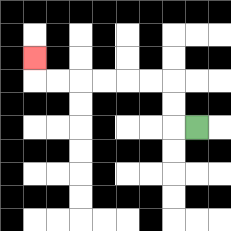{'start': '[8, 5]', 'end': '[1, 2]', 'path_directions': 'L,U,U,L,L,L,L,L,L,U', 'path_coordinates': '[[8, 5], [7, 5], [7, 4], [7, 3], [6, 3], [5, 3], [4, 3], [3, 3], [2, 3], [1, 3], [1, 2]]'}